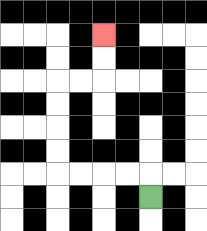{'start': '[6, 8]', 'end': '[4, 1]', 'path_directions': 'U,L,L,L,L,U,U,U,U,R,R,U,U', 'path_coordinates': '[[6, 8], [6, 7], [5, 7], [4, 7], [3, 7], [2, 7], [2, 6], [2, 5], [2, 4], [2, 3], [3, 3], [4, 3], [4, 2], [4, 1]]'}